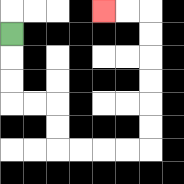{'start': '[0, 1]', 'end': '[4, 0]', 'path_directions': 'D,D,D,R,R,D,D,R,R,R,R,U,U,U,U,U,U,L,L', 'path_coordinates': '[[0, 1], [0, 2], [0, 3], [0, 4], [1, 4], [2, 4], [2, 5], [2, 6], [3, 6], [4, 6], [5, 6], [6, 6], [6, 5], [6, 4], [6, 3], [6, 2], [6, 1], [6, 0], [5, 0], [4, 0]]'}